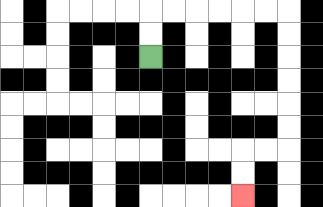{'start': '[6, 2]', 'end': '[10, 8]', 'path_directions': 'U,U,R,R,R,R,R,R,D,D,D,D,D,D,L,L,D,D', 'path_coordinates': '[[6, 2], [6, 1], [6, 0], [7, 0], [8, 0], [9, 0], [10, 0], [11, 0], [12, 0], [12, 1], [12, 2], [12, 3], [12, 4], [12, 5], [12, 6], [11, 6], [10, 6], [10, 7], [10, 8]]'}